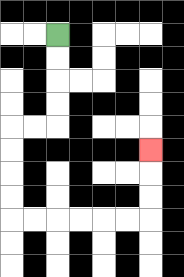{'start': '[2, 1]', 'end': '[6, 6]', 'path_directions': 'D,D,D,D,L,L,D,D,D,D,R,R,R,R,R,R,U,U,U', 'path_coordinates': '[[2, 1], [2, 2], [2, 3], [2, 4], [2, 5], [1, 5], [0, 5], [0, 6], [0, 7], [0, 8], [0, 9], [1, 9], [2, 9], [3, 9], [4, 9], [5, 9], [6, 9], [6, 8], [6, 7], [6, 6]]'}